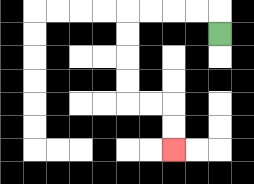{'start': '[9, 1]', 'end': '[7, 6]', 'path_directions': 'U,L,L,L,L,D,D,D,D,R,R,D,D', 'path_coordinates': '[[9, 1], [9, 0], [8, 0], [7, 0], [6, 0], [5, 0], [5, 1], [5, 2], [5, 3], [5, 4], [6, 4], [7, 4], [7, 5], [7, 6]]'}